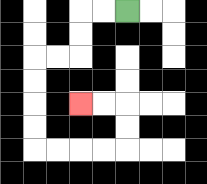{'start': '[5, 0]', 'end': '[3, 4]', 'path_directions': 'L,L,D,D,L,L,D,D,D,D,R,R,R,R,U,U,L,L', 'path_coordinates': '[[5, 0], [4, 0], [3, 0], [3, 1], [3, 2], [2, 2], [1, 2], [1, 3], [1, 4], [1, 5], [1, 6], [2, 6], [3, 6], [4, 6], [5, 6], [5, 5], [5, 4], [4, 4], [3, 4]]'}